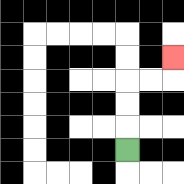{'start': '[5, 6]', 'end': '[7, 2]', 'path_directions': 'U,U,U,R,R,U', 'path_coordinates': '[[5, 6], [5, 5], [5, 4], [5, 3], [6, 3], [7, 3], [7, 2]]'}